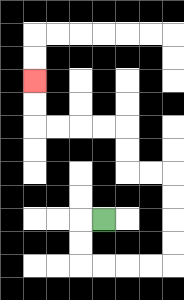{'start': '[4, 9]', 'end': '[1, 3]', 'path_directions': 'L,D,D,R,R,R,R,U,U,U,U,L,L,U,U,L,L,L,L,U,U', 'path_coordinates': '[[4, 9], [3, 9], [3, 10], [3, 11], [4, 11], [5, 11], [6, 11], [7, 11], [7, 10], [7, 9], [7, 8], [7, 7], [6, 7], [5, 7], [5, 6], [5, 5], [4, 5], [3, 5], [2, 5], [1, 5], [1, 4], [1, 3]]'}